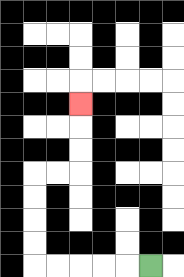{'start': '[6, 11]', 'end': '[3, 4]', 'path_directions': 'L,L,L,L,L,U,U,U,U,R,R,U,U,U', 'path_coordinates': '[[6, 11], [5, 11], [4, 11], [3, 11], [2, 11], [1, 11], [1, 10], [1, 9], [1, 8], [1, 7], [2, 7], [3, 7], [3, 6], [3, 5], [3, 4]]'}